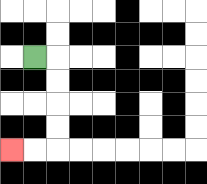{'start': '[1, 2]', 'end': '[0, 6]', 'path_directions': 'R,D,D,D,D,L,L', 'path_coordinates': '[[1, 2], [2, 2], [2, 3], [2, 4], [2, 5], [2, 6], [1, 6], [0, 6]]'}